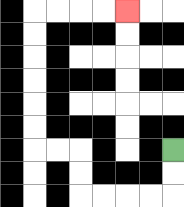{'start': '[7, 6]', 'end': '[5, 0]', 'path_directions': 'D,D,L,L,L,L,U,U,L,L,U,U,U,U,U,U,R,R,R,R', 'path_coordinates': '[[7, 6], [7, 7], [7, 8], [6, 8], [5, 8], [4, 8], [3, 8], [3, 7], [3, 6], [2, 6], [1, 6], [1, 5], [1, 4], [1, 3], [1, 2], [1, 1], [1, 0], [2, 0], [3, 0], [4, 0], [5, 0]]'}